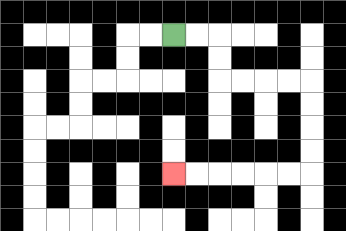{'start': '[7, 1]', 'end': '[7, 7]', 'path_directions': 'R,R,D,D,R,R,R,R,D,D,D,D,L,L,L,L,L,L', 'path_coordinates': '[[7, 1], [8, 1], [9, 1], [9, 2], [9, 3], [10, 3], [11, 3], [12, 3], [13, 3], [13, 4], [13, 5], [13, 6], [13, 7], [12, 7], [11, 7], [10, 7], [9, 7], [8, 7], [7, 7]]'}